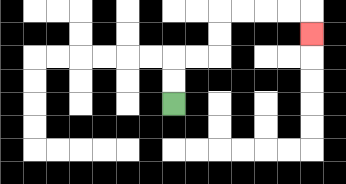{'start': '[7, 4]', 'end': '[13, 1]', 'path_directions': 'U,U,R,R,U,U,R,R,R,R,D', 'path_coordinates': '[[7, 4], [7, 3], [7, 2], [8, 2], [9, 2], [9, 1], [9, 0], [10, 0], [11, 0], [12, 0], [13, 0], [13, 1]]'}